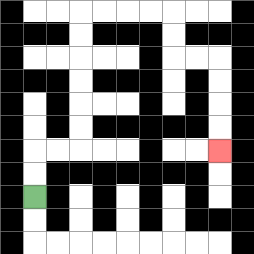{'start': '[1, 8]', 'end': '[9, 6]', 'path_directions': 'U,U,R,R,U,U,U,U,U,U,R,R,R,R,D,D,R,R,D,D,D,D', 'path_coordinates': '[[1, 8], [1, 7], [1, 6], [2, 6], [3, 6], [3, 5], [3, 4], [3, 3], [3, 2], [3, 1], [3, 0], [4, 0], [5, 0], [6, 0], [7, 0], [7, 1], [7, 2], [8, 2], [9, 2], [9, 3], [9, 4], [9, 5], [9, 6]]'}